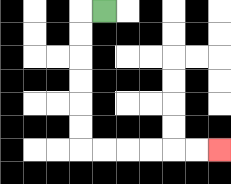{'start': '[4, 0]', 'end': '[9, 6]', 'path_directions': 'L,D,D,D,D,D,D,R,R,R,R,R,R', 'path_coordinates': '[[4, 0], [3, 0], [3, 1], [3, 2], [3, 3], [3, 4], [3, 5], [3, 6], [4, 6], [5, 6], [6, 6], [7, 6], [8, 6], [9, 6]]'}